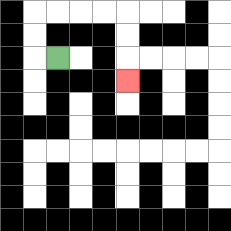{'start': '[2, 2]', 'end': '[5, 3]', 'path_directions': 'L,U,U,R,R,R,R,D,D,D', 'path_coordinates': '[[2, 2], [1, 2], [1, 1], [1, 0], [2, 0], [3, 0], [4, 0], [5, 0], [5, 1], [5, 2], [5, 3]]'}